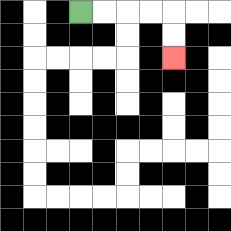{'start': '[3, 0]', 'end': '[7, 2]', 'path_directions': 'R,R,R,R,D,D', 'path_coordinates': '[[3, 0], [4, 0], [5, 0], [6, 0], [7, 0], [7, 1], [7, 2]]'}